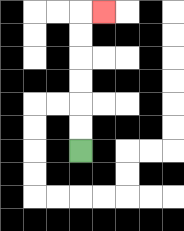{'start': '[3, 6]', 'end': '[4, 0]', 'path_directions': 'U,U,U,U,U,U,R', 'path_coordinates': '[[3, 6], [3, 5], [3, 4], [3, 3], [3, 2], [3, 1], [3, 0], [4, 0]]'}